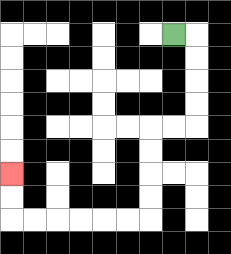{'start': '[7, 1]', 'end': '[0, 7]', 'path_directions': 'R,D,D,D,D,L,L,D,D,D,D,L,L,L,L,L,L,U,U', 'path_coordinates': '[[7, 1], [8, 1], [8, 2], [8, 3], [8, 4], [8, 5], [7, 5], [6, 5], [6, 6], [6, 7], [6, 8], [6, 9], [5, 9], [4, 9], [3, 9], [2, 9], [1, 9], [0, 9], [0, 8], [0, 7]]'}